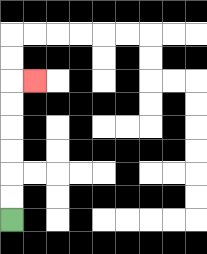{'start': '[0, 9]', 'end': '[1, 3]', 'path_directions': 'U,U,U,U,U,U,R', 'path_coordinates': '[[0, 9], [0, 8], [0, 7], [0, 6], [0, 5], [0, 4], [0, 3], [1, 3]]'}